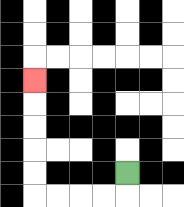{'start': '[5, 7]', 'end': '[1, 3]', 'path_directions': 'D,L,L,L,L,U,U,U,U,U', 'path_coordinates': '[[5, 7], [5, 8], [4, 8], [3, 8], [2, 8], [1, 8], [1, 7], [1, 6], [1, 5], [1, 4], [1, 3]]'}